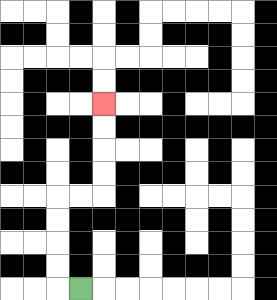{'start': '[3, 12]', 'end': '[4, 4]', 'path_directions': 'L,U,U,U,U,R,R,U,U,U,U', 'path_coordinates': '[[3, 12], [2, 12], [2, 11], [2, 10], [2, 9], [2, 8], [3, 8], [4, 8], [4, 7], [4, 6], [4, 5], [4, 4]]'}